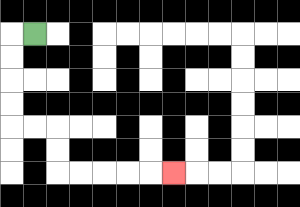{'start': '[1, 1]', 'end': '[7, 7]', 'path_directions': 'L,D,D,D,D,R,R,D,D,R,R,R,R,R', 'path_coordinates': '[[1, 1], [0, 1], [0, 2], [0, 3], [0, 4], [0, 5], [1, 5], [2, 5], [2, 6], [2, 7], [3, 7], [4, 7], [5, 7], [6, 7], [7, 7]]'}